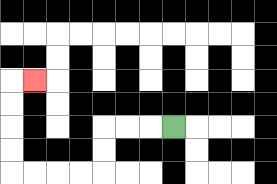{'start': '[7, 5]', 'end': '[1, 3]', 'path_directions': 'L,L,L,D,D,L,L,L,L,U,U,U,U,R', 'path_coordinates': '[[7, 5], [6, 5], [5, 5], [4, 5], [4, 6], [4, 7], [3, 7], [2, 7], [1, 7], [0, 7], [0, 6], [0, 5], [0, 4], [0, 3], [1, 3]]'}